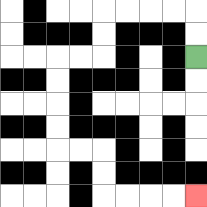{'start': '[8, 2]', 'end': '[8, 8]', 'path_directions': 'U,U,L,L,L,L,D,D,L,L,D,D,D,D,R,R,D,D,R,R,R,R', 'path_coordinates': '[[8, 2], [8, 1], [8, 0], [7, 0], [6, 0], [5, 0], [4, 0], [4, 1], [4, 2], [3, 2], [2, 2], [2, 3], [2, 4], [2, 5], [2, 6], [3, 6], [4, 6], [4, 7], [4, 8], [5, 8], [6, 8], [7, 8], [8, 8]]'}